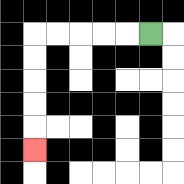{'start': '[6, 1]', 'end': '[1, 6]', 'path_directions': 'L,L,L,L,L,D,D,D,D,D', 'path_coordinates': '[[6, 1], [5, 1], [4, 1], [3, 1], [2, 1], [1, 1], [1, 2], [1, 3], [1, 4], [1, 5], [1, 6]]'}